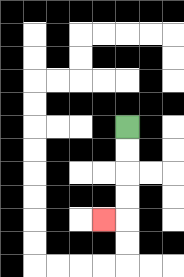{'start': '[5, 5]', 'end': '[4, 9]', 'path_directions': 'D,D,D,D,L', 'path_coordinates': '[[5, 5], [5, 6], [5, 7], [5, 8], [5, 9], [4, 9]]'}